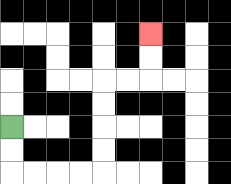{'start': '[0, 5]', 'end': '[6, 1]', 'path_directions': 'D,D,R,R,R,R,U,U,U,U,R,R,U,U', 'path_coordinates': '[[0, 5], [0, 6], [0, 7], [1, 7], [2, 7], [3, 7], [4, 7], [4, 6], [4, 5], [4, 4], [4, 3], [5, 3], [6, 3], [6, 2], [6, 1]]'}